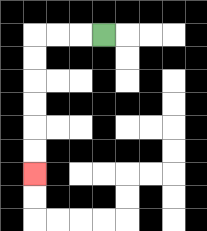{'start': '[4, 1]', 'end': '[1, 7]', 'path_directions': 'L,L,L,D,D,D,D,D,D', 'path_coordinates': '[[4, 1], [3, 1], [2, 1], [1, 1], [1, 2], [1, 3], [1, 4], [1, 5], [1, 6], [1, 7]]'}